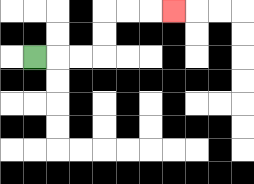{'start': '[1, 2]', 'end': '[7, 0]', 'path_directions': 'R,R,R,U,U,R,R,R', 'path_coordinates': '[[1, 2], [2, 2], [3, 2], [4, 2], [4, 1], [4, 0], [5, 0], [6, 0], [7, 0]]'}